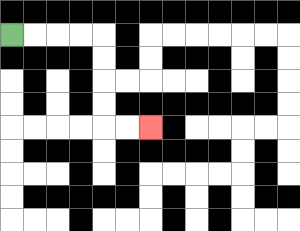{'start': '[0, 1]', 'end': '[6, 5]', 'path_directions': 'R,R,R,R,D,D,D,D,R,R', 'path_coordinates': '[[0, 1], [1, 1], [2, 1], [3, 1], [4, 1], [4, 2], [4, 3], [4, 4], [4, 5], [5, 5], [6, 5]]'}